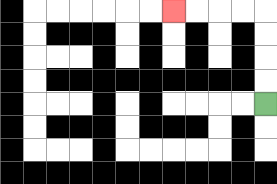{'start': '[11, 4]', 'end': '[7, 0]', 'path_directions': 'U,U,U,U,L,L,L,L', 'path_coordinates': '[[11, 4], [11, 3], [11, 2], [11, 1], [11, 0], [10, 0], [9, 0], [8, 0], [7, 0]]'}